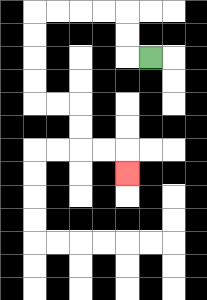{'start': '[6, 2]', 'end': '[5, 7]', 'path_directions': 'L,U,U,L,L,L,L,D,D,D,D,R,R,D,D,R,R,D', 'path_coordinates': '[[6, 2], [5, 2], [5, 1], [5, 0], [4, 0], [3, 0], [2, 0], [1, 0], [1, 1], [1, 2], [1, 3], [1, 4], [2, 4], [3, 4], [3, 5], [3, 6], [4, 6], [5, 6], [5, 7]]'}